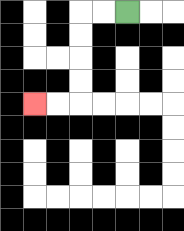{'start': '[5, 0]', 'end': '[1, 4]', 'path_directions': 'L,L,D,D,D,D,L,L', 'path_coordinates': '[[5, 0], [4, 0], [3, 0], [3, 1], [3, 2], [3, 3], [3, 4], [2, 4], [1, 4]]'}